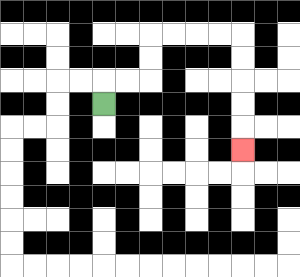{'start': '[4, 4]', 'end': '[10, 6]', 'path_directions': 'U,R,R,U,U,R,R,R,R,D,D,D,D,D', 'path_coordinates': '[[4, 4], [4, 3], [5, 3], [6, 3], [6, 2], [6, 1], [7, 1], [8, 1], [9, 1], [10, 1], [10, 2], [10, 3], [10, 4], [10, 5], [10, 6]]'}